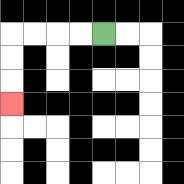{'start': '[4, 1]', 'end': '[0, 4]', 'path_directions': 'L,L,L,L,D,D,D', 'path_coordinates': '[[4, 1], [3, 1], [2, 1], [1, 1], [0, 1], [0, 2], [0, 3], [0, 4]]'}